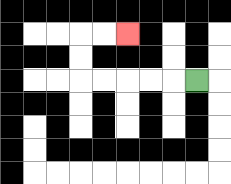{'start': '[8, 3]', 'end': '[5, 1]', 'path_directions': 'L,L,L,L,L,U,U,R,R', 'path_coordinates': '[[8, 3], [7, 3], [6, 3], [5, 3], [4, 3], [3, 3], [3, 2], [3, 1], [4, 1], [5, 1]]'}